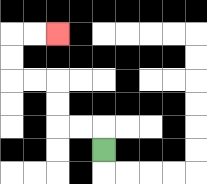{'start': '[4, 6]', 'end': '[2, 1]', 'path_directions': 'U,L,L,U,U,L,L,U,U,R,R', 'path_coordinates': '[[4, 6], [4, 5], [3, 5], [2, 5], [2, 4], [2, 3], [1, 3], [0, 3], [0, 2], [0, 1], [1, 1], [2, 1]]'}